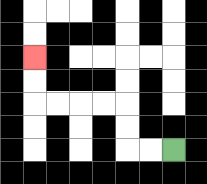{'start': '[7, 6]', 'end': '[1, 2]', 'path_directions': 'L,L,U,U,L,L,L,L,U,U', 'path_coordinates': '[[7, 6], [6, 6], [5, 6], [5, 5], [5, 4], [4, 4], [3, 4], [2, 4], [1, 4], [1, 3], [1, 2]]'}